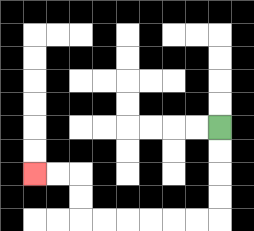{'start': '[9, 5]', 'end': '[1, 7]', 'path_directions': 'D,D,D,D,L,L,L,L,L,L,U,U,L,L', 'path_coordinates': '[[9, 5], [9, 6], [9, 7], [9, 8], [9, 9], [8, 9], [7, 9], [6, 9], [5, 9], [4, 9], [3, 9], [3, 8], [3, 7], [2, 7], [1, 7]]'}